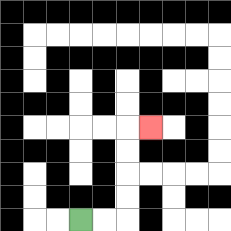{'start': '[3, 9]', 'end': '[6, 5]', 'path_directions': 'R,R,U,U,U,U,R', 'path_coordinates': '[[3, 9], [4, 9], [5, 9], [5, 8], [5, 7], [5, 6], [5, 5], [6, 5]]'}